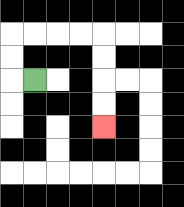{'start': '[1, 3]', 'end': '[4, 5]', 'path_directions': 'L,U,U,R,R,R,R,D,D,D,D', 'path_coordinates': '[[1, 3], [0, 3], [0, 2], [0, 1], [1, 1], [2, 1], [3, 1], [4, 1], [4, 2], [4, 3], [4, 4], [4, 5]]'}